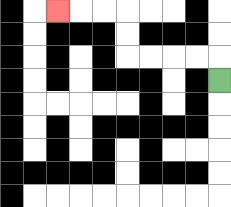{'start': '[9, 3]', 'end': '[2, 0]', 'path_directions': 'U,L,L,L,L,U,U,L,L,L', 'path_coordinates': '[[9, 3], [9, 2], [8, 2], [7, 2], [6, 2], [5, 2], [5, 1], [5, 0], [4, 0], [3, 0], [2, 0]]'}